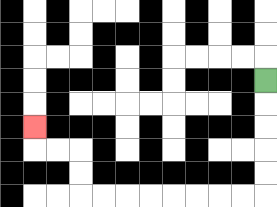{'start': '[11, 3]', 'end': '[1, 5]', 'path_directions': 'D,D,D,D,D,L,L,L,L,L,L,L,L,U,U,L,L,U', 'path_coordinates': '[[11, 3], [11, 4], [11, 5], [11, 6], [11, 7], [11, 8], [10, 8], [9, 8], [8, 8], [7, 8], [6, 8], [5, 8], [4, 8], [3, 8], [3, 7], [3, 6], [2, 6], [1, 6], [1, 5]]'}